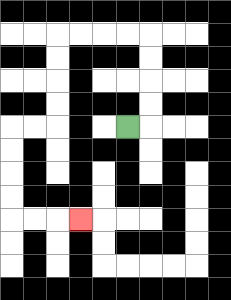{'start': '[5, 5]', 'end': '[3, 9]', 'path_directions': 'R,U,U,U,U,L,L,L,L,D,D,D,D,L,L,D,D,D,D,R,R,R', 'path_coordinates': '[[5, 5], [6, 5], [6, 4], [6, 3], [6, 2], [6, 1], [5, 1], [4, 1], [3, 1], [2, 1], [2, 2], [2, 3], [2, 4], [2, 5], [1, 5], [0, 5], [0, 6], [0, 7], [0, 8], [0, 9], [1, 9], [2, 9], [3, 9]]'}